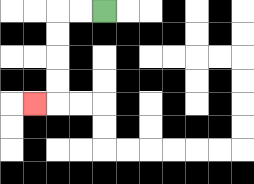{'start': '[4, 0]', 'end': '[1, 4]', 'path_directions': 'L,L,D,D,D,D,L', 'path_coordinates': '[[4, 0], [3, 0], [2, 0], [2, 1], [2, 2], [2, 3], [2, 4], [1, 4]]'}